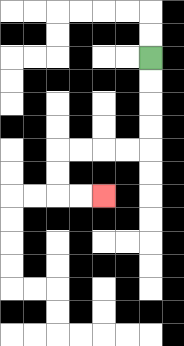{'start': '[6, 2]', 'end': '[4, 8]', 'path_directions': 'D,D,D,D,L,L,L,L,D,D,R,R', 'path_coordinates': '[[6, 2], [6, 3], [6, 4], [6, 5], [6, 6], [5, 6], [4, 6], [3, 6], [2, 6], [2, 7], [2, 8], [3, 8], [4, 8]]'}